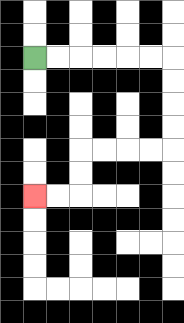{'start': '[1, 2]', 'end': '[1, 8]', 'path_directions': 'R,R,R,R,R,R,D,D,D,D,L,L,L,L,D,D,L,L', 'path_coordinates': '[[1, 2], [2, 2], [3, 2], [4, 2], [5, 2], [6, 2], [7, 2], [7, 3], [7, 4], [7, 5], [7, 6], [6, 6], [5, 6], [4, 6], [3, 6], [3, 7], [3, 8], [2, 8], [1, 8]]'}